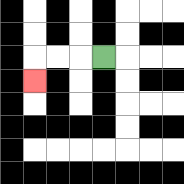{'start': '[4, 2]', 'end': '[1, 3]', 'path_directions': 'L,L,L,D', 'path_coordinates': '[[4, 2], [3, 2], [2, 2], [1, 2], [1, 3]]'}